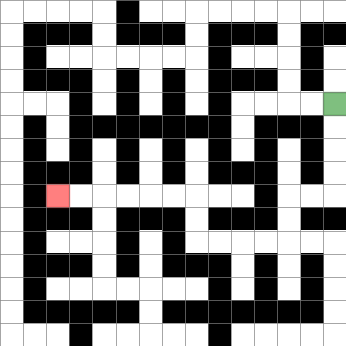{'start': '[14, 4]', 'end': '[2, 8]', 'path_directions': 'D,D,D,D,L,L,D,D,L,L,L,L,U,U,L,L,L,L,L,L', 'path_coordinates': '[[14, 4], [14, 5], [14, 6], [14, 7], [14, 8], [13, 8], [12, 8], [12, 9], [12, 10], [11, 10], [10, 10], [9, 10], [8, 10], [8, 9], [8, 8], [7, 8], [6, 8], [5, 8], [4, 8], [3, 8], [2, 8]]'}